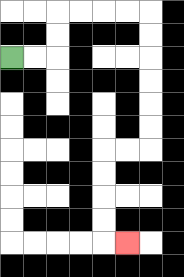{'start': '[0, 2]', 'end': '[5, 10]', 'path_directions': 'R,R,U,U,R,R,R,R,D,D,D,D,D,D,L,L,D,D,D,D,R', 'path_coordinates': '[[0, 2], [1, 2], [2, 2], [2, 1], [2, 0], [3, 0], [4, 0], [5, 0], [6, 0], [6, 1], [6, 2], [6, 3], [6, 4], [6, 5], [6, 6], [5, 6], [4, 6], [4, 7], [4, 8], [4, 9], [4, 10], [5, 10]]'}